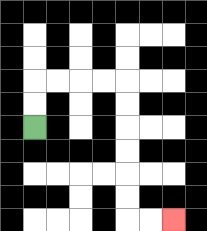{'start': '[1, 5]', 'end': '[7, 9]', 'path_directions': 'U,U,R,R,R,R,D,D,D,D,D,D,R,R', 'path_coordinates': '[[1, 5], [1, 4], [1, 3], [2, 3], [3, 3], [4, 3], [5, 3], [5, 4], [5, 5], [5, 6], [5, 7], [5, 8], [5, 9], [6, 9], [7, 9]]'}